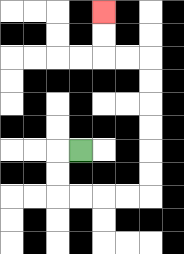{'start': '[3, 6]', 'end': '[4, 0]', 'path_directions': 'L,D,D,R,R,R,R,U,U,U,U,U,U,L,L,U,U', 'path_coordinates': '[[3, 6], [2, 6], [2, 7], [2, 8], [3, 8], [4, 8], [5, 8], [6, 8], [6, 7], [6, 6], [6, 5], [6, 4], [6, 3], [6, 2], [5, 2], [4, 2], [4, 1], [4, 0]]'}